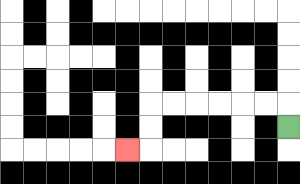{'start': '[12, 5]', 'end': '[5, 6]', 'path_directions': 'U,L,L,L,L,L,L,D,D,L', 'path_coordinates': '[[12, 5], [12, 4], [11, 4], [10, 4], [9, 4], [8, 4], [7, 4], [6, 4], [6, 5], [6, 6], [5, 6]]'}